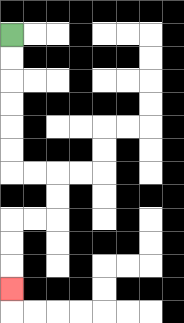{'start': '[0, 1]', 'end': '[0, 12]', 'path_directions': 'D,D,D,D,D,D,R,R,D,D,L,L,D,D,D', 'path_coordinates': '[[0, 1], [0, 2], [0, 3], [0, 4], [0, 5], [0, 6], [0, 7], [1, 7], [2, 7], [2, 8], [2, 9], [1, 9], [0, 9], [0, 10], [0, 11], [0, 12]]'}